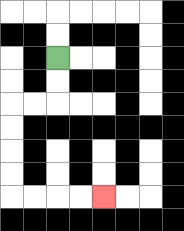{'start': '[2, 2]', 'end': '[4, 8]', 'path_directions': 'D,D,L,L,D,D,D,D,R,R,R,R', 'path_coordinates': '[[2, 2], [2, 3], [2, 4], [1, 4], [0, 4], [0, 5], [0, 6], [0, 7], [0, 8], [1, 8], [2, 8], [3, 8], [4, 8]]'}